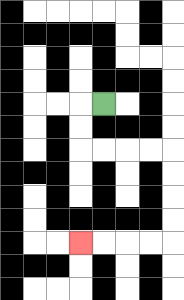{'start': '[4, 4]', 'end': '[3, 10]', 'path_directions': 'L,D,D,R,R,R,R,D,D,D,D,L,L,L,L', 'path_coordinates': '[[4, 4], [3, 4], [3, 5], [3, 6], [4, 6], [5, 6], [6, 6], [7, 6], [7, 7], [7, 8], [7, 9], [7, 10], [6, 10], [5, 10], [4, 10], [3, 10]]'}